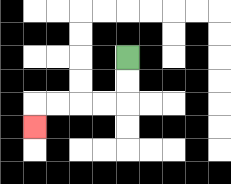{'start': '[5, 2]', 'end': '[1, 5]', 'path_directions': 'D,D,L,L,L,L,D', 'path_coordinates': '[[5, 2], [5, 3], [5, 4], [4, 4], [3, 4], [2, 4], [1, 4], [1, 5]]'}